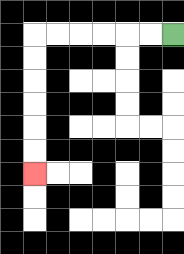{'start': '[7, 1]', 'end': '[1, 7]', 'path_directions': 'L,L,L,L,L,L,D,D,D,D,D,D', 'path_coordinates': '[[7, 1], [6, 1], [5, 1], [4, 1], [3, 1], [2, 1], [1, 1], [1, 2], [1, 3], [1, 4], [1, 5], [1, 6], [1, 7]]'}